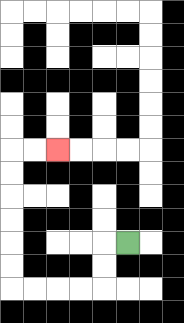{'start': '[5, 10]', 'end': '[2, 6]', 'path_directions': 'L,D,D,L,L,L,L,U,U,U,U,U,U,R,R', 'path_coordinates': '[[5, 10], [4, 10], [4, 11], [4, 12], [3, 12], [2, 12], [1, 12], [0, 12], [0, 11], [0, 10], [0, 9], [0, 8], [0, 7], [0, 6], [1, 6], [2, 6]]'}